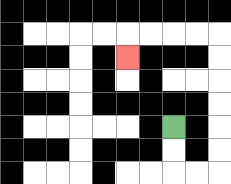{'start': '[7, 5]', 'end': '[5, 2]', 'path_directions': 'D,D,R,R,U,U,U,U,U,U,L,L,L,L,D', 'path_coordinates': '[[7, 5], [7, 6], [7, 7], [8, 7], [9, 7], [9, 6], [9, 5], [9, 4], [9, 3], [9, 2], [9, 1], [8, 1], [7, 1], [6, 1], [5, 1], [5, 2]]'}